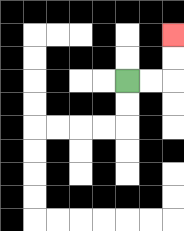{'start': '[5, 3]', 'end': '[7, 1]', 'path_directions': 'R,R,U,U', 'path_coordinates': '[[5, 3], [6, 3], [7, 3], [7, 2], [7, 1]]'}